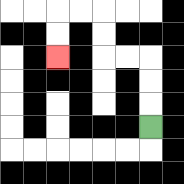{'start': '[6, 5]', 'end': '[2, 2]', 'path_directions': 'U,U,U,L,L,U,U,L,L,D,D', 'path_coordinates': '[[6, 5], [6, 4], [6, 3], [6, 2], [5, 2], [4, 2], [4, 1], [4, 0], [3, 0], [2, 0], [2, 1], [2, 2]]'}